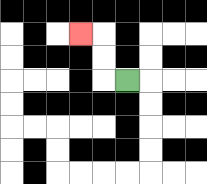{'start': '[5, 3]', 'end': '[3, 1]', 'path_directions': 'L,U,U,L', 'path_coordinates': '[[5, 3], [4, 3], [4, 2], [4, 1], [3, 1]]'}